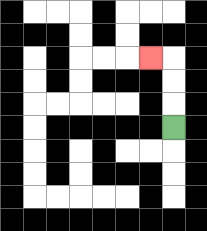{'start': '[7, 5]', 'end': '[6, 2]', 'path_directions': 'U,U,U,L', 'path_coordinates': '[[7, 5], [7, 4], [7, 3], [7, 2], [6, 2]]'}